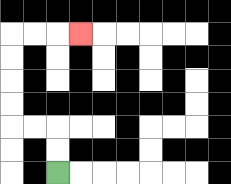{'start': '[2, 7]', 'end': '[3, 1]', 'path_directions': 'U,U,L,L,U,U,U,U,R,R,R', 'path_coordinates': '[[2, 7], [2, 6], [2, 5], [1, 5], [0, 5], [0, 4], [0, 3], [0, 2], [0, 1], [1, 1], [2, 1], [3, 1]]'}